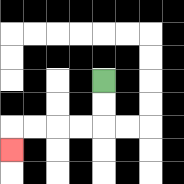{'start': '[4, 3]', 'end': '[0, 6]', 'path_directions': 'D,D,L,L,L,L,D', 'path_coordinates': '[[4, 3], [4, 4], [4, 5], [3, 5], [2, 5], [1, 5], [0, 5], [0, 6]]'}